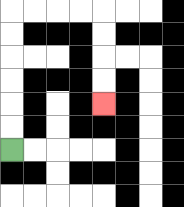{'start': '[0, 6]', 'end': '[4, 4]', 'path_directions': 'U,U,U,U,U,U,R,R,R,R,D,D,D,D', 'path_coordinates': '[[0, 6], [0, 5], [0, 4], [0, 3], [0, 2], [0, 1], [0, 0], [1, 0], [2, 0], [3, 0], [4, 0], [4, 1], [4, 2], [4, 3], [4, 4]]'}